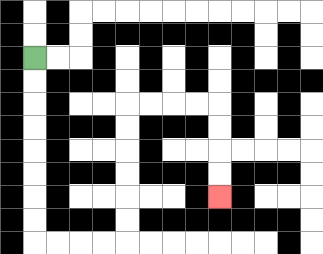{'start': '[1, 2]', 'end': '[9, 8]', 'path_directions': 'D,D,D,D,D,D,D,D,R,R,R,R,U,U,U,U,U,U,R,R,R,R,D,D,D,D', 'path_coordinates': '[[1, 2], [1, 3], [1, 4], [1, 5], [1, 6], [1, 7], [1, 8], [1, 9], [1, 10], [2, 10], [3, 10], [4, 10], [5, 10], [5, 9], [5, 8], [5, 7], [5, 6], [5, 5], [5, 4], [6, 4], [7, 4], [8, 4], [9, 4], [9, 5], [9, 6], [9, 7], [9, 8]]'}